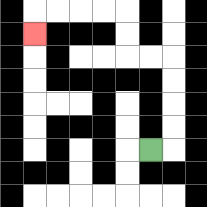{'start': '[6, 6]', 'end': '[1, 1]', 'path_directions': 'R,U,U,U,U,L,L,U,U,L,L,L,L,D', 'path_coordinates': '[[6, 6], [7, 6], [7, 5], [7, 4], [7, 3], [7, 2], [6, 2], [5, 2], [5, 1], [5, 0], [4, 0], [3, 0], [2, 0], [1, 0], [1, 1]]'}